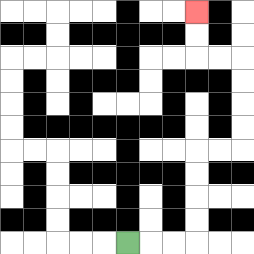{'start': '[5, 10]', 'end': '[8, 0]', 'path_directions': 'R,R,R,U,U,U,U,R,R,U,U,U,U,L,L,U,U', 'path_coordinates': '[[5, 10], [6, 10], [7, 10], [8, 10], [8, 9], [8, 8], [8, 7], [8, 6], [9, 6], [10, 6], [10, 5], [10, 4], [10, 3], [10, 2], [9, 2], [8, 2], [8, 1], [8, 0]]'}